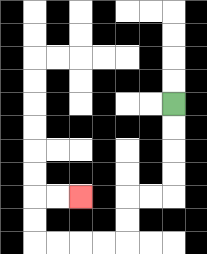{'start': '[7, 4]', 'end': '[3, 8]', 'path_directions': 'D,D,D,D,L,L,D,D,L,L,L,L,U,U,R,R', 'path_coordinates': '[[7, 4], [7, 5], [7, 6], [7, 7], [7, 8], [6, 8], [5, 8], [5, 9], [5, 10], [4, 10], [3, 10], [2, 10], [1, 10], [1, 9], [1, 8], [2, 8], [3, 8]]'}